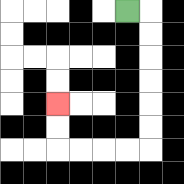{'start': '[5, 0]', 'end': '[2, 4]', 'path_directions': 'R,D,D,D,D,D,D,L,L,L,L,U,U', 'path_coordinates': '[[5, 0], [6, 0], [6, 1], [6, 2], [6, 3], [6, 4], [6, 5], [6, 6], [5, 6], [4, 6], [3, 6], [2, 6], [2, 5], [2, 4]]'}